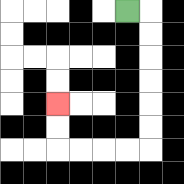{'start': '[5, 0]', 'end': '[2, 4]', 'path_directions': 'R,D,D,D,D,D,D,L,L,L,L,U,U', 'path_coordinates': '[[5, 0], [6, 0], [6, 1], [6, 2], [6, 3], [6, 4], [6, 5], [6, 6], [5, 6], [4, 6], [3, 6], [2, 6], [2, 5], [2, 4]]'}